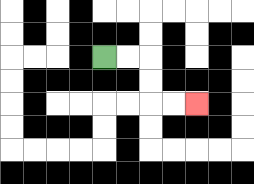{'start': '[4, 2]', 'end': '[8, 4]', 'path_directions': 'R,R,D,D,R,R', 'path_coordinates': '[[4, 2], [5, 2], [6, 2], [6, 3], [6, 4], [7, 4], [8, 4]]'}